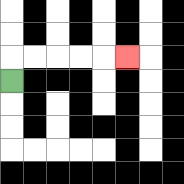{'start': '[0, 3]', 'end': '[5, 2]', 'path_directions': 'U,R,R,R,R,R', 'path_coordinates': '[[0, 3], [0, 2], [1, 2], [2, 2], [3, 2], [4, 2], [5, 2]]'}